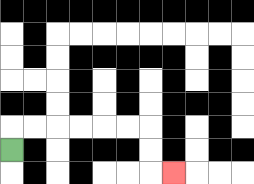{'start': '[0, 6]', 'end': '[7, 7]', 'path_directions': 'U,R,R,R,R,R,R,D,D,R', 'path_coordinates': '[[0, 6], [0, 5], [1, 5], [2, 5], [3, 5], [4, 5], [5, 5], [6, 5], [6, 6], [6, 7], [7, 7]]'}